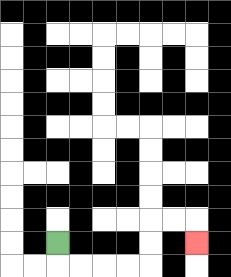{'start': '[2, 10]', 'end': '[8, 10]', 'path_directions': 'D,R,R,R,R,U,U,R,R,D', 'path_coordinates': '[[2, 10], [2, 11], [3, 11], [4, 11], [5, 11], [6, 11], [6, 10], [6, 9], [7, 9], [8, 9], [8, 10]]'}